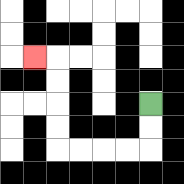{'start': '[6, 4]', 'end': '[1, 2]', 'path_directions': 'D,D,L,L,L,L,U,U,U,U,L', 'path_coordinates': '[[6, 4], [6, 5], [6, 6], [5, 6], [4, 6], [3, 6], [2, 6], [2, 5], [2, 4], [2, 3], [2, 2], [1, 2]]'}